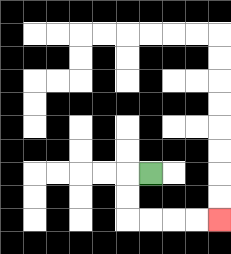{'start': '[6, 7]', 'end': '[9, 9]', 'path_directions': 'L,D,D,R,R,R,R', 'path_coordinates': '[[6, 7], [5, 7], [5, 8], [5, 9], [6, 9], [7, 9], [8, 9], [9, 9]]'}